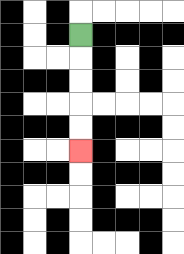{'start': '[3, 1]', 'end': '[3, 6]', 'path_directions': 'D,D,D,D,D', 'path_coordinates': '[[3, 1], [3, 2], [3, 3], [3, 4], [3, 5], [3, 6]]'}